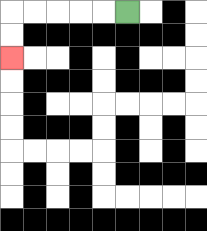{'start': '[5, 0]', 'end': '[0, 2]', 'path_directions': 'L,L,L,L,L,D,D', 'path_coordinates': '[[5, 0], [4, 0], [3, 0], [2, 0], [1, 0], [0, 0], [0, 1], [0, 2]]'}